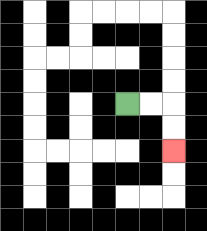{'start': '[5, 4]', 'end': '[7, 6]', 'path_directions': 'R,R,D,D', 'path_coordinates': '[[5, 4], [6, 4], [7, 4], [7, 5], [7, 6]]'}